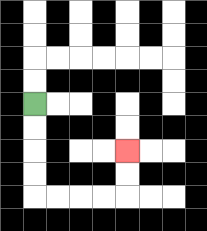{'start': '[1, 4]', 'end': '[5, 6]', 'path_directions': 'D,D,D,D,R,R,R,R,U,U', 'path_coordinates': '[[1, 4], [1, 5], [1, 6], [1, 7], [1, 8], [2, 8], [3, 8], [4, 8], [5, 8], [5, 7], [5, 6]]'}